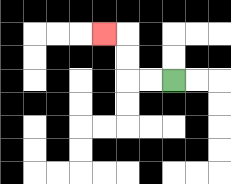{'start': '[7, 3]', 'end': '[4, 1]', 'path_directions': 'L,L,U,U,L', 'path_coordinates': '[[7, 3], [6, 3], [5, 3], [5, 2], [5, 1], [4, 1]]'}